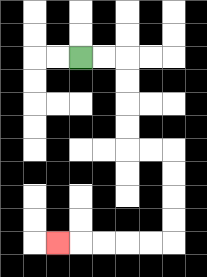{'start': '[3, 2]', 'end': '[2, 10]', 'path_directions': 'R,R,D,D,D,D,R,R,D,D,D,D,L,L,L,L,L', 'path_coordinates': '[[3, 2], [4, 2], [5, 2], [5, 3], [5, 4], [5, 5], [5, 6], [6, 6], [7, 6], [7, 7], [7, 8], [7, 9], [7, 10], [6, 10], [5, 10], [4, 10], [3, 10], [2, 10]]'}